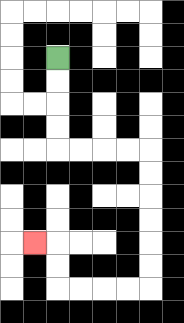{'start': '[2, 2]', 'end': '[1, 10]', 'path_directions': 'D,D,D,D,R,R,R,R,D,D,D,D,D,D,L,L,L,L,U,U,L', 'path_coordinates': '[[2, 2], [2, 3], [2, 4], [2, 5], [2, 6], [3, 6], [4, 6], [5, 6], [6, 6], [6, 7], [6, 8], [6, 9], [6, 10], [6, 11], [6, 12], [5, 12], [4, 12], [3, 12], [2, 12], [2, 11], [2, 10], [1, 10]]'}